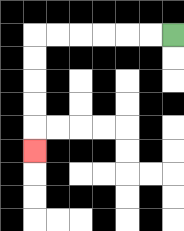{'start': '[7, 1]', 'end': '[1, 6]', 'path_directions': 'L,L,L,L,L,L,D,D,D,D,D', 'path_coordinates': '[[7, 1], [6, 1], [5, 1], [4, 1], [3, 1], [2, 1], [1, 1], [1, 2], [1, 3], [1, 4], [1, 5], [1, 6]]'}